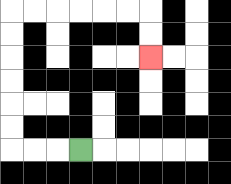{'start': '[3, 6]', 'end': '[6, 2]', 'path_directions': 'L,L,L,U,U,U,U,U,U,R,R,R,R,R,R,D,D', 'path_coordinates': '[[3, 6], [2, 6], [1, 6], [0, 6], [0, 5], [0, 4], [0, 3], [0, 2], [0, 1], [0, 0], [1, 0], [2, 0], [3, 0], [4, 0], [5, 0], [6, 0], [6, 1], [6, 2]]'}